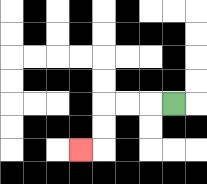{'start': '[7, 4]', 'end': '[3, 6]', 'path_directions': 'L,L,L,D,D,L', 'path_coordinates': '[[7, 4], [6, 4], [5, 4], [4, 4], [4, 5], [4, 6], [3, 6]]'}